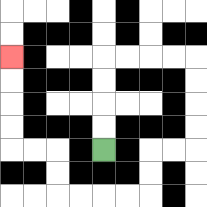{'start': '[4, 6]', 'end': '[0, 2]', 'path_directions': 'U,U,U,U,R,R,R,R,D,D,D,D,L,L,D,D,L,L,L,L,U,U,L,L,U,U,U,U', 'path_coordinates': '[[4, 6], [4, 5], [4, 4], [4, 3], [4, 2], [5, 2], [6, 2], [7, 2], [8, 2], [8, 3], [8, 4], [8, 5], [8, 6], [7, 6], [6, 6], [6, 7], [6, 8], [5, 8], [4, 8], [3, 8], [2, 8], [2, 7], [2, 6], [1, 6], [0, 6], [0, 5], [0, 4], [0, 3], [0, 2]]'}